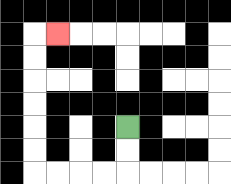{'start': '[5, 5]', 'end': '[2, 1]', 'path_directions': 'D,D,L,L,L,L,U,U,U,U,U,U,R', 'path_coordinates': '[[5, 5], [5, 6], [5, 7], [4, 7], [3, 7], [2, 7], [1, 7], [1, 6], [1, 5], [1, 4], [1, 3], [1, 2], [1, 1], [2, 1]]'}